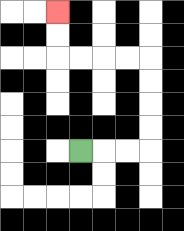{'start': '[3, 6]', 'end': '[2, 0]', 'path_directions': 'R,R,R,U,U,U,U,L,L,L,L,U,U', 'path_coordinates': '[[3, 6], [4, 6], [5, 6], [6, 6], [6, 5], [6, 4], [6, 3], [6, 2], [5, 2], [4, 2], [3, 2], [2, 2], [2, 1], [2, 0]]'}